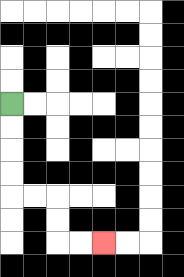{'start': '[0, 4]', 'end': '[4, 10]', 'path_directions': 'D,D,D,D,R,R,D,D,R,R', 'path_coordinates': '[[0, 4], [0, 5], [0, 6], [0, 7], [0, 8], [1, 8], [2, 8], [2, 9], [2, 10], [3, 10], [4, 10]]'}